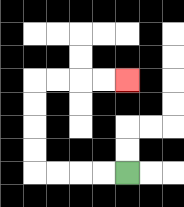{'start': '[5, 7]', 'end': '[5, 3]', 'path_directions': 'L,L,L,L,U,U,U,U,R,R,R,R', 'path_coordinates': '[[5, 7], [4, 7], [3, 7], [2, 7], [1, 7], [1, 6], [1, 5], [1, 4], [1, 3], [2, 3], [3, 3], [4, 3], [5, 3]]'}